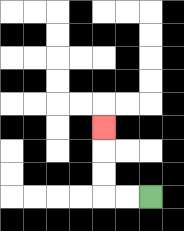{'start': '[6, 8]', 'end': '[4, 5]', 'path_directions': 'L,L,U,U,U', 'path_coordinates': '[[6, 8], [5, 8], [4, 8], [4, 7], [4, 6], [4, 5]]'}